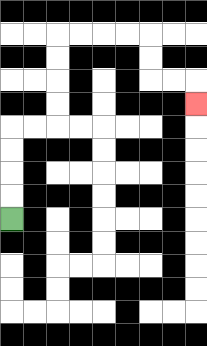{'start': '[0, 9]', 'end': '[8, 4]', 'path_directions': 'U,U,U,U,R,R,U,U,U,U,R,R,R,R,D,D,R,R,D', 'path_coordinates': '[[0, 9], [0, 8], [0, 7], [0, 6], [0, 5], [1, 5], [2, 5], [2, 4], [2, 3], [2, 2], [2, 1], [3, 1], [4, 1], [5, 1], [6, 1], [6, 2], [6, 3], [7, 3], [8, 3], [8, 4]]'}